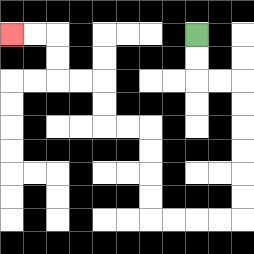{'start': '[8, 1]', 'end': '[0, 1]', 'path_directions': 'D,D,R,R,D,D,D,D,D,D,L,L,L,L,U,U,U,U,L,L,U,U,L,L,U,U,L,L', 'path_coordinates': '[[8, 1], [8, 2], [8, 3], [9, 3], [10, 3], [10, 4], [10, 5], [10, 6], [10, 7], [10, 8], [10, 9], [9, 9], [8, 9], [7, 9], [6, 9], [6, 8], [6, 7], [6, 6], [6, 5], [5, 5], [4, 5], [4, 4], [4, 3], [3, 3], [2, 3], [2, 2], [2, 1], [1, 1], [0, 1]]'}